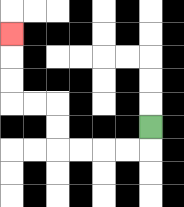{'start': '[6, 5]', 'end': '[0, 1]', 'path_directions': 'D,L,L,L,L,U,U,L,L,U,U,U', 'path_coordinates': '[[6, 5], [6, 6], [5, 6], [4, 6], [3, 6], [2, 6], [2, 5], [2, 4], [1, 4], [0, 4], [0, 3], [0, 2], [0, 1]]'}